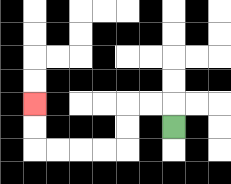{'start': '[7, 5]', 'end': '[1, 4]', 'path_directions': 'U,L,L,D,D,L,L,L,L,U,U', 'path_coordinates': '[[7, 5], [7, 4], [6, 4], [5, 4], [5, 5], [5, 6], [4, 6], [3, 6], [2, 6], [1, 6], [1, 5], [1, 4]]'}